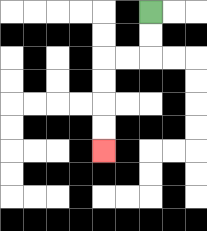{'start': '[6, 0]', 'end': '[4, 6]', 'path_directions': 'D,D,L,L,D,D,D,D', 'path_coordinates': '[[6, 0], [6, 1], [6, 2], [5, 2], [4, 2], [4, 3], [4, 4], [4, 5], [4, 6]]'}